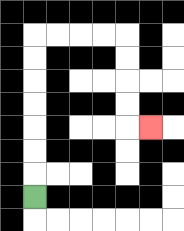{'start': '[1, 8]', 'end': '[6, 5]', 'path_directions': 'U,U,U,U,U,U,U,R,R,R,R,D,D,D,D,R', 'path_coordinates': '[[1, 8], [1, 7], [1, 6], [1, 5], [1, 4], [1, 3], [1, 2], [1, 1], [2, 1], [3, 1], [4, 1], [5, 1], [5, 2], [5, 3], [5, 4], [5, 5], [6, 5]]'}